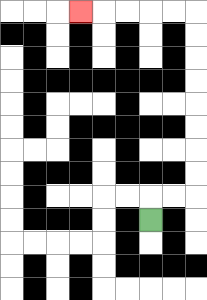{'start': '[6, 9]', 'end': '[3, 0]', 'path_directions': 'U,R,R,U,U,U,U,U,U,U,U,L,L,L,L,L', 'path_coordinates': '[[6, 9], [6, 8], [7, 8], [8, 8], [8, 7], [8, 6], [8, 5], [8, 4], [8, 3], [8, 2], [8, 1], [8, 0], [7, 0], [6, 0], [5, 0], [4, 0], [3, 0]]'}